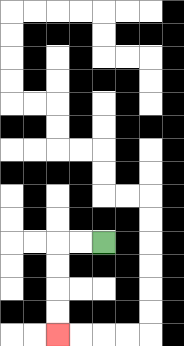{'start': '[4, 10]', 'end': '[2, 14]', 'path_directions': 'L,L,D,D,D,D', 'path_coordinates': '[[4, 10], [3, 10], [2, 10], [2, 11], [2, 12], [2, 13], [2, 14]]'}